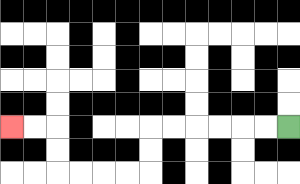{'start': '[12, 5]', 'end': '[0, 5]', 'path_directions': 'L,L,L,L,L,L,D,D,L,L,L,L,U,U,L,L', 'path_coordinates': '[[12, 5], [11, 5], [10, 5], [9, 5], [8, 5], [7, 5], [6, 5], [6, 6], [6, 7], [5, 7], [4, 7], [3, 7], [2, 7], [2, 6], [2, 5], [1, 5], [0, 5]]'}